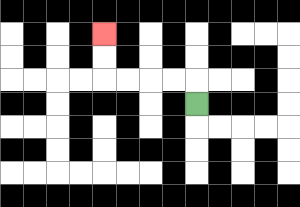{'start': '[8, 4]', 'end': '[4, 1]', 'path_directions': 'U,L,L,L,L,U,U', 'path_coordinates': '[[8, 4], [8, 3], [7, 3], [6, 3], [5, 3], [4, 3], [4, 2], [4, 1]]'}